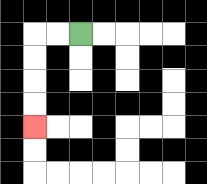{'start': '[3, 1]', 'end': '[1, 5]', 'path_directions': 'L,L,D,D,D,D', 'path_coordinates': '[[3, 1], [2, 1], [1, 1], [1, 2], [1, 3], [1, 4], [1, 5]]'}